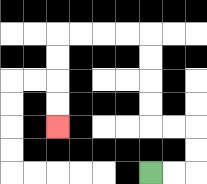{'start': '[6, 7]', 'end': '[2, 5]', 'path_directions': 'R,R,U,U,L,L,U,U,U,U,L,L,L,L,D,D,D,D', 'path_coordinates': '[[6, 7], [7, 7], [8, 7], [8, 6], [8, 5], [7, 5], [6, 5], [6, 4], [6, 3], [6, 2], [6, 1], [5, 1], [4, 1], [3, 1], [2, 1], [2, 2], [2, 3], [2, 4], [2, 5]]'}